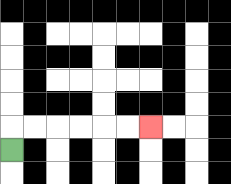{'start': '[0, 6]', 'end': '[6, 5]', 'path_directions': 'U,R,R,R,R,R,R', 'path_coordinates': '[[0, 6], [0, 5], [1, 5], [2, 5], [3, 5], [4, 5], [5, 5], [6, 5]]'}